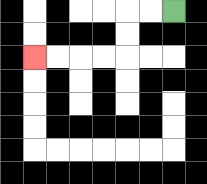{'start': '[7, 0]', 'end': '[1, 2]', 'path_directions': 'L,L,D,D,L,L,L,L', 'path_coordinates': '[[7, 0], [6, 0], [5, 0], [5, 1], [5, 2], [4, 2], [3, 2], [2, 2], [1, 2]]'}